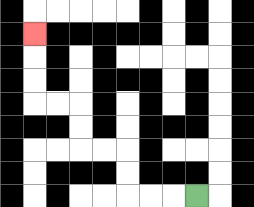{'start': '[8, 8]', 'end': '[1, 1]', 'path_directions': 'L,L,L,U,U,L,L,U,U,L,L,U,U,U', 'path_coordinates': '[[8, 8], [7, 8], [6, 8], [5, 8], [5, 7], [5, 6], [4, 6], [3, 6], [3, 5], [3, 4], [2, 4], [1, 4], [1, 3], [1, 2], [1, 1]]'}